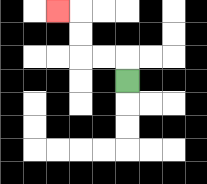{'start': '[5, 3]', 'end': '[2, 0]', 'path_directions': 'U,L,L,U,U,L', 'path_coordinates': '[[5, 3], [5, 2], [4, 2], [3, 2], [3, 1], [3, 0], [2, 0]]'}